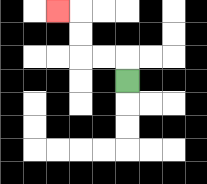{'start': '[5, 3]', 'end': '[2, 0]', 'path_directions': 'U,L,L,U,U,L', 'path_coordinates': '[[5, 3], [5, 2], [4, 2], [3, 2], [3, 1], [3, 0], [2, 0]]'}